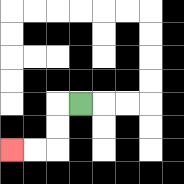{'start': '[3, 4]', 'end': '[0, 6]', 'path_directions': 'L,D,D,L,L', 'path_coordinates': '[[3, 4], [2, 4], [2, 5], [2, 6], [1, 6], [0, 6]]'}